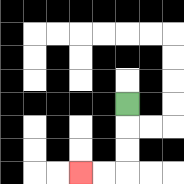{'start': '[5, 4]', 'end': '[3, 7]', 'path_directions': 'D,D,D,L,L', 'path_coordinates': '[[5, 4], [5, 5], [5, 6], [5, 7], [4, 7], [3, 7]]'}